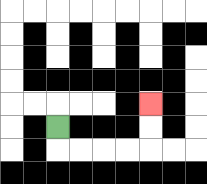{'start': '[2, 5]', 'end': '[6, 4]', 'path_directions': 'D,R,R,R,R,U,U', 'path_coordinates': '[[2, 5], [2, 6], [3, 6], [4, 6], [5, 6], [6, 6], [6, 5], [6, 4]]'}